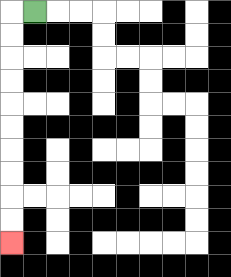{'start': '[1, 0]', 'end': '[0, 10]', 'path_directions': 'L,D,D,D,D,D,D,D,D,D,D', 'path_coordinates': '[[1, 0], [0, 0], [0, 1], [0, 2], [0, 3], [0, 4], [0, 5], [0, 6], [0, 7], [0, 8], [0, 9], [0, 10]]'}